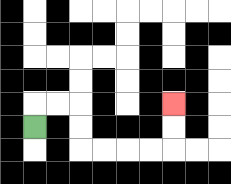{'start': '[1, 5]', 'end': '[7, 4]', 'path_directions': 'U,R,R,D,D,R,R,R,R,U,U', 'path_coordinates': '[[1, 5], [1, 4], [2, 4], [3, 4], [3, 5], [3, 6], [4, 6], [5, 6], [6, 6], [7, 6], [7, 5], [7, 4]]'}